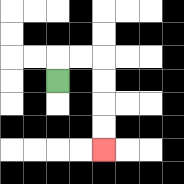{'start': '[2, 3]', 'end': '[4, 6]', 'path_directions': 'U,R,R,D,D,D,D', 'path_coordinates': '[[2, 3], [2, 2], [3, 2], [4, 2], [4, 3], [4, 4], [4, 5], [4, 6]]'}